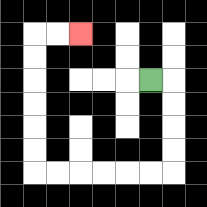{'start': '[6, 3]', 'end': '[3, 1]', 'path_directions': 'R,D,D,D,D,L,L,L,L,L,L,U,U,U,U,U,U,R,R', 'path_coordinates': '[[6, 3], [7, 3], [7, 4], [7, 5], [7, 6], [7, 7], [6, 7], [5, 7], [4, 7], [3, 7], [2, 7], [1, 7], [1, 6], [1, 5], [1, 4], [1, 3], [1, 2], [1, 1], [2, 1], [3, 1]]'}